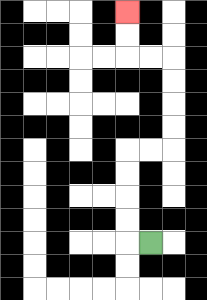{'start': '[6, 10]', 'end': '[5, 0]', 'path_directions': 'L,U,U,U,U,R,R,U,U,U,U,L,L,U,U', 'path_coordinates': '[[6, 10], [5, 10], [5, 9], [5, 8], [5, 7], [5, 6], [6, 6], [7, 6], [7, 5], [7, 4], [7, 3], [7, 2], [6, 2], [5, 2], [5, 1], [5, 0]]'}